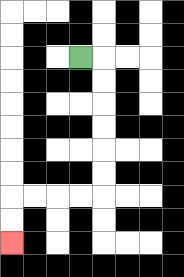{'start': '[3, 2]', 'end': '[0, 10]', 'path_directions': 'R,D,D,D,D,D,D,L,L,L,L,D,D', 'path_coordinates': '[[3, 2], [4, 2], [4, 3], [4, 4], [4, 5], [4, 6], [4, 7], [4, 8], [3, 8], [2, 8], [1, 8], [0, 8], [0, 9], [0, 10]]'}